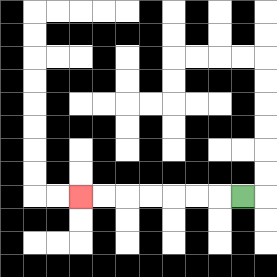{'start': '[10, 8]', 'end': '[3, 8]', 'path_directions': 'L,L,L,L,L,L,L', 'path_coordinates': '[[10, 8], [9, 8], [8, 8], [7, 8], [6, 8], [5, 8], [4, 8], [3, 8]]'}